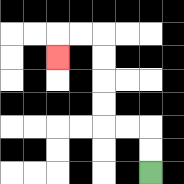{'start': '[6, 7]', 'end': '[2, 2]', 'path_directions': 'U,U,L,L,U,U,U,U,L,L,D', 'path_coordinates': '[[6, 7], [6, 6], [6, 5], [5, 5], [4, 5], [4, 4], [4, 3], [4, 2], [4, 1], [3, 1], [2, 1], [2, 2]]'}